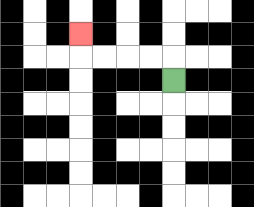{'start': '[7, 3]', 'end': '[3, 1]', 'path_directions': 'U,L,L,L,L,U', 'path_coordinates': '[[7, 3], [7, 2], [6, 2], [5, 2], [4, 2], [3, 2], [3, 1]]'}